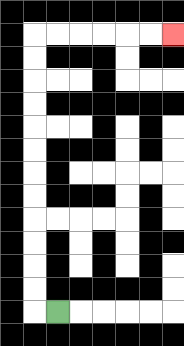{'start': '[2, 13]', 'end': '[7, 1]', 'path_directions': 'L,U,U,U,U,U,U,U,U,U,U,U,U,R,R,R,R,R,R', 'path_coordinates': '[[2, 13], [1, 13], [1, 12], [1, 11], [1, 10], [1, 9], [1, 8], [1, 7], [1, 6], [1, 5], [1, 4], [1, 3], [1, 2], [1, 1], [2, 1], [3, 1], [4, 1], [5, 1], [6, 1], [7, 1]]'}